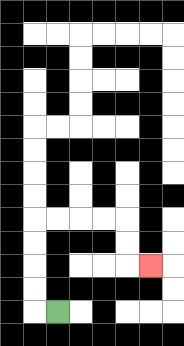{'start': '[2, 13]', 'end': '[6, 11]', 'path_directions': 'L,U,U,U,U,R,R,R,R,D,D,R', 'path_coordinates': '[[2, 13], [1, 13], [1, 12], [1, 11], [1, 10], [1, 9], [2, 9], [3, 9], [4, 9], [5, 9], [5, 10], [5, 11], [6, 11]]'}